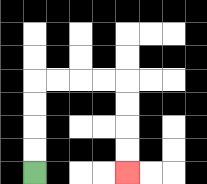{'start': '[1, 7]', 'end': '[5, 7]', 'path_directions': 'U,U,U,U,R,R,R,R,D,D,D,D', 'path_coordinates': '[[1, 7], [1, 6], [1, 5], [1, 4], [1, 3], [2, 3], [3, 3], [4, 3], [5, 3], [5, 4], [5, 5], [5, 6], [5, 7]]'}